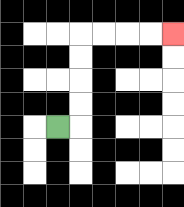{'start': '[2, 5]', 'end': '[7, 1]', 'path_directions': 'R,U,U,U,U,R,R,R,R', 'path_coordinates': '[[2, 5], [3, 5], [3, 4], [3, 3], [3, 2], [3, 1], [4, 1], [5, 1], [6, 1], [7, 1]]'}